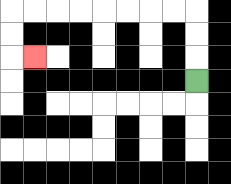{'start': '[8, 3]', 'end': '[1, 2]', 'path_directions': 'U,U,U,L,L,L,L,L,L,L,L,D,D,R', 'path_coordinates': '[[8, 3], [8, 2], [8, 1], [8, 0], [7, 0], [6, 0], [5, 0], [4, 0], [3, 0], [2, 0], [1, 0], [0, 0], [0, 1], [0, 2], [1, 2]]'}